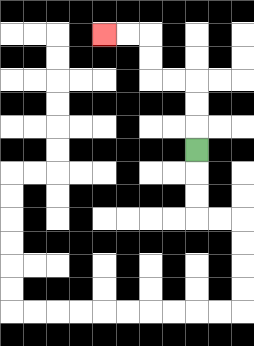{'start': '[8, 6]', 'end': '[4, 1]', 'path_directions': 'U,U,U,L,L,U,U,L,L', 'path_coordinates': '[[8, 6], [8, 5], [8, 4], [8, 3], [7, 3], [6, 3], [6, 2], [6, 1], [5, 1], [4, 1]]'}